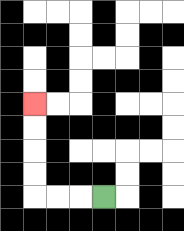{'start': '[4, 8]', 'end': '[1, 4]', 'path_directions': 'L,L,L,U,U,U,U', 'path_coordinates': '[[4, 8], [3, 8], [2, 8], [1, 8], [1, 7], [1, 6], [1, 5], [1, 4]]'}